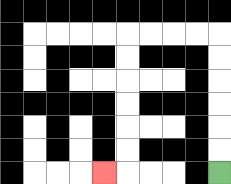{'start': '[9, 7]', 'end': '[4, 7]', 'path_directions': 'U,U,U,U,U,U,L,L,L,L,D,D,D,D,D,D,L', 'path_coordinates': '[[9, 7], [9, 6], [9, 5], [9, 4], [9, 3], [9, 2], [9, 1], [8, 1], [7, 1], [6, 1], [5, 1], [5, 2], [5, 3], [5, 4], [5, 5], [5, 6], [5, 7], [4, 7]]'}